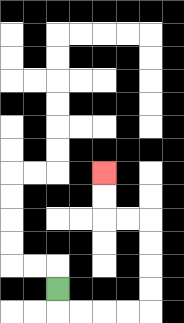{'start': '[2, 12]', 'end': '[4, 7]', 'path_directions': 'D,R,R,R,R,U,U,U,U,L,L,U,U', 'path_coordinates': '[[2, 12], [2, 13], [3, 13], [4, 13], [5, 13], [6, 13], [6, 12], [6, 11], [6, 10], [6, 9], [5, 9], [4, 9], [4, 8], [4, 7]]'}